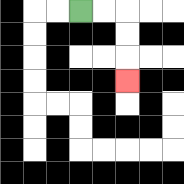{'start': '[3, 0]', 'end': '[5, 3]', 'path_directions': 'R,R,D,D,D', 'path_coordinates': '[[3, 0], [4, 0], [5, 0], [5, 1], [5, 2], [5, 3]]'}